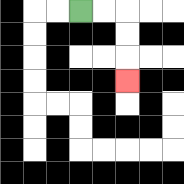{'start': '[3, 0]', 'end': '[5, 3]', 'path_directions': 'R,R,D,D,D', 'path_coordinates': '[[3, 0], [4, 0], [5, 0], [5, 1], [5, 2], [5, 3]]'}